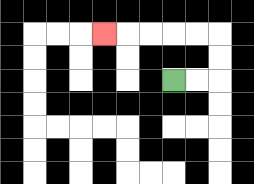{'start': '[7, 3]', 'end': '[4, 1]', 'path_directions': 'R,R,U,U,L,L,L,L,L', 'path_coordinates': '[[7, 3], [8, 3], [9, 3], [9, 2], [9, 1], [8, 1], [7, 1], [6, 1], [5, 1], [4, 1]]'}